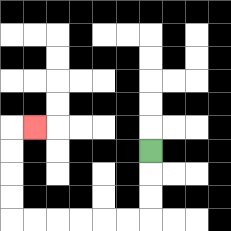{'start': '[6, 6]', 'end': '[1, 5]', 'path_directions': 'D,D,D,L,L,L,L,L,L,U,U,U,U,R', 'path_coordinates': '[[6, 6], [6, 7], [6, 8], [6, 9], [5, 9], [4, 9], [3, 9], [2, 9], [1, 9], [0, 9], [0, 8], [0, 7], [0, 6], [0, 5], [1, 5]]'}